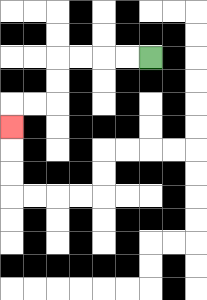{'start': '[6, 2]', 'end': '[0, 5]', 'path_directions': 'L,L,L,L,D,D,L,L,D', 'path_coordinates': '[[6, 2], [5, 2], [4, 2], [3, 2], [2, 2], [2, 3], [2, 4], [1, 4], [0, 4], [0, 5]]'}